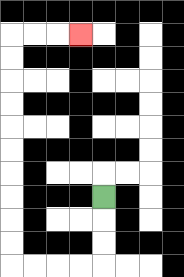{'start': '[4, 8]', 'end': '[3, 1]', 'path_directions': 'D,D,D,L,L,L,L,U,U,U,U,U,U,U,U,U,U,R,R,R', 'path_coordinates': '[[4, 8], [4, 9], [4, 10], [4, 11], [3, 11], [2, 11], [1, 11], [0, 11], [0, 10], [0, 9], [0, 8], [0, 7], [0, 6], [0, 5], [0, 4], [0, 3], [0, 2], [0, 1], [1, 1], [2, 1], [3, 1]]'}